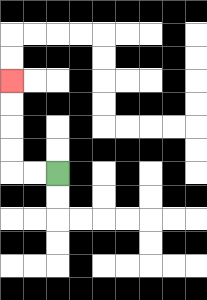{'start': '[2, 7]', 'end': '[0, 3]', 'path_directions': 'L,L,U,U,U,U', 'path_coordinates': '[[2, 7], [1, 7], [0, 7], [0, 6], [0, 5], [0, 4], [0, 3]]'}